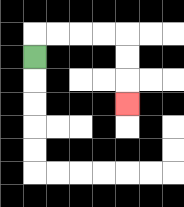{'start': '[1, 2]', 'end': '[5, 4]', 'path_directions': 'U,R,R,R,R,D,D,D', 'path_coordinates': '[[1, 2], [1, 1], [2, 1], [3, 1], [4, 1], [5, 1], [5, 2], [5, 3], [5, 4]]'}